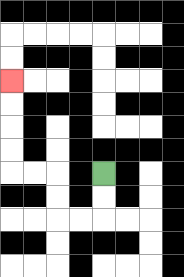{'start': '[4, 7]', 'end': '[0, 3]', 'path_directions': 'D,D,L,L,U,U,L,L,U,U,U,U', 'path_coordinates': '[[4, 7], [4, 8], [4, 9], [3, 9], [2, 9], [2, 8], [2, 7], [1, 7], [0, 7], [0, 6], [0, 5], [0, 4], [0, 3]]'}